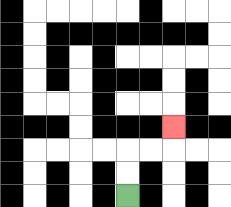{'start': '[5, 8]', 'end': '[7, 5]', 'path_directions': 'U,U,R,R,U', 'path_coordinates': '[[5, 8], [5, 7], [5, 6], [6, 6], [7, 6], [7, 5]]'}